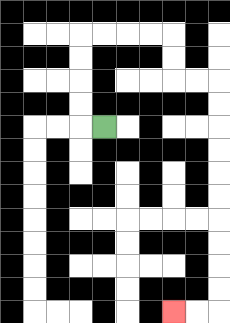{'start': '[4, 5]', 'end': '[7, 13]', 'path_directions': 'L,U,U,U,U,R,R,R,R,D,D,R,R,D,D,D,D,D,D,D,D,D,D,L,L', 'path_coordinates': '[[4, 5], [3, 5], [3, 4], [3, 3], [3, 2], [3, 1], [4, 1], [5, 1], [6, 1], [7, 1], [7, 2], [7, 3], [8, 3], [9, 3], [9, 4], [9, 5], [9, 6], [9, 7], [9, 8], [9, 9], [9, 10], [9, 11], [9, 12], [9, 13], [8, 13], [7, 13]]'}